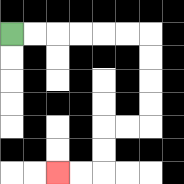{'start': '[0, 1]', 'end': '[2, 7]', 'path_directions': 'R,R,R,R,R,R,D,D,D,D,L,L,D,D,L,L', 'path_coordinates': '[[0, 1], [1, 1], [2, 1], [3, 1], [4, 1], [5, 1], [6, 1], [6, 2], [6, 3], [6, 4], [6, 5], [5, 5], [4, 5], [4, 6], [4, 7], [3, 7], [2, 7]]'}